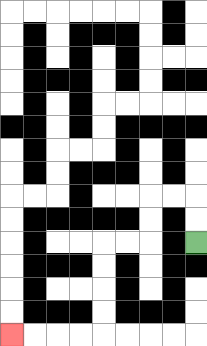{'start': '[8, 10]', 'end': '[0, 14]', 'path_directions': 'U,U,L,L,D,D,L,L,D,D,D,D,L,L,L,L', 'path_coordinates': '[[8, 10], [8, 9], [8, 8], [7, 8], [6, 8], [6, 9], [6, 10], [5, 10], [4, 10], [4, 11], [4, 12], [4, 13], [4, 14], [3, 14], [2, 14], [1, 14], [0, 14]]'}